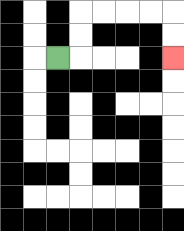{'start': '[2, 2]', 'end': '[7, 2]', 'path_directions': 'R,U,U,R,R,R,R,D,D', 'path_coordinates': '[[2, 2], [3, 2], [3, 1], [3, 0], [4, 0], [5, 0], [6, 0], [7, 0], [7, 1], [7, 2]]'}